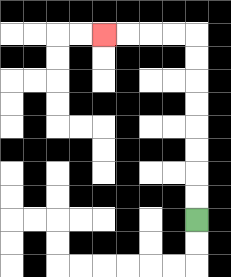{'start': '[8, 9]', 'end': '[4, 1]', 'path_directions': 'U,U,U,U,U,U,U,U,L,L,L,L', 'path_coordinates': '[[8, 9], [8, 8], [8, 7], [8, 6], [8, 5], [8, 4], [8, 3], [8, 2], [8, 1], [7, 1], [6, 1], [5, 1], [4, 1]]'}